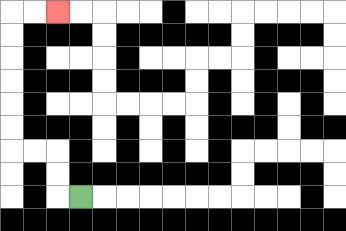{'start': '[3, 8]', 'end': '[2, 0]', 'path_directions': 'L,U,U,L,L,U,U,U,U,U,U,R,R', 'path_coordinates': '[[3, 8], [2, 8], [2, 7], [2, 6], [1, 6], [0, 6], [0, 5], [0, 4], [0, 3], [0, 2], [0, 1], [0, 0], [1, 0], [2, 0]]'}